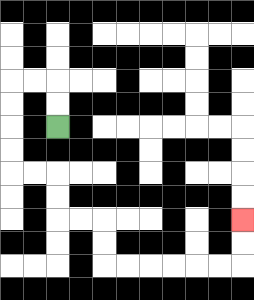{'start': '[2, 5]', 'end': '[10, 9]', 'path_directions': 'U,U,L,L,D,D,D,D,R,R,D,D,R,R,D,D,R,R,R,R,R,R,U,U', 'path_coordinates': '[[2, 5], [2, 4], [2, 3], [1, 3], [0, 3], [0, 4], [0, 5], [0, 6], [0, 7], [1, 7], [2, 7], [2, 8], [2, 9], [3, 9], [4, 9], [4, 10], [4, 11], [5, 11], [6, 11], [7, 11], [8, 11], [9, 11], [10, 11], [10, 10], [10, 9]]'}